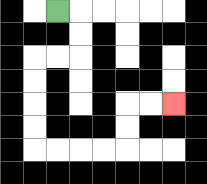{'start': '[2, 0]', 'end': '[7, 4]', 'path_directions': 'R,D,D,L,L,D,D,D,D,R,R,R,R,U,U,R,R', 'path_coordinates': '[[2, 0], [3, 0], [3, 1], [3, 2], [2, 2], [1, 2], [1, 3], [1, 4], [1, 5], [1, 6], [2, 6], [3, 6], [4, 6], [5, 6], [5, 5], [5, 4], [6, 4], [7, 4]]'}